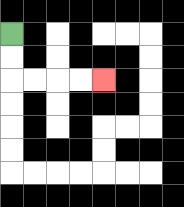{'start': '[0, 1]', 'end': '[4, 3]', 'path_directions': 'D,D,R,R,R,R', 'path_coordinates': '[[0, 1], [0, 2], [0, 3], [1, 3], [2, 3], [3, 3], [4, 3]]'}